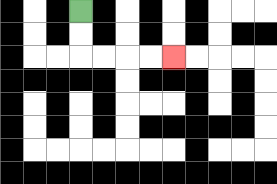{'start': '[3, 0]', 'end': '[7, 2]', 'path_directions': 'D,D,R,R,R,R', 'path_coordinates': '[[3, 0], [3, 1], [3, 2], [4, 2], [5, 2], [6, 2], [7, 2]]'}